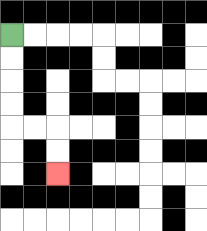{'start': '[0, 1]', 'end': '[2, 7]', 'path_directions': 'D,D,D,D,R,R,D,D', 'path_coordinates': '[[0, 1], [0, 2], [0, 3], [0, 4], [0, 5], [1, 5], [2, 5], [2, 6], [2, 7]]'}